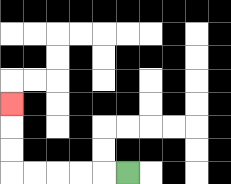{'start': '[5, 7]', 'end': '[0, 4]', 'path_directions': 'L,L,L,L,L,U,U,U', 'path_coordinates': '[[5, 7], [4, 7], [3, 7], [2, 7], [1, 7], [0, 7], [0, 6], [0, 5], [0, 4]]'}